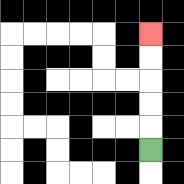{'start': '[6, 6]', 'end': '[6, 1]', 'path_directions': 'U,U,U,U,U', 'path_coordinates': '[[6, 6], [6, 5], [6, 4], [6, 3], [6, 2], [6, 1]]'}